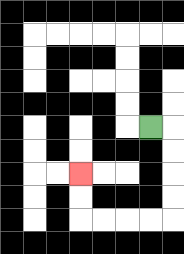{'start': '[6, 5]', 'end': '[3, 7]', 'path_directions': 'R,D,D,D,D,L,L,L,L,U,U', 'path_coordinates': '[[6, 5], [7, 5], [7, 6], [7, 7], [7, 8], [7, 9], [6, 9], [5, 9], [4, 9], [3, 9], [3, 8], [3, 7]]'}